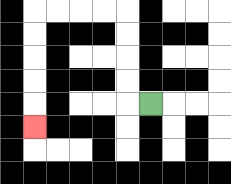{'start': '[6, 4]', 'end': '[1, 5]', 'path_directions': 'L,U,U,U,U,L,L,L,L,D,D,D,D,D', 'path_coordinates': '[[6, 4], [5, 4], [5, 3], [5, 2], [5, 1], [5, 0], [4, 0], [3, 0], [2, 0], [1, 0], [1, 1], [1, 2], [1, 3], [1, 4], [1, 5]]'}